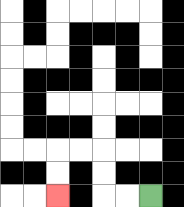{'start': '[6, 8]', 'end': '[2, 8]', 'path_directions': 'L,L,U,U,L,L,D,D', 'path_coordinates': '[[6, 8], [5, 8], [4, 8], [4, 7], [4, 6], [3, 6], [2, 6], [2, 7], [2, 8]]'}